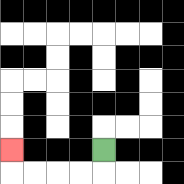{'start': '[4, 6]', 'end': '[0, 6]', 'path_directions': 'D,L,L,L,L,U', 'path_coordinates': '[[4, 6], [4, 7], [3, 7], [2, 7], [1, 7], [0, 7], [0, 6]]'}